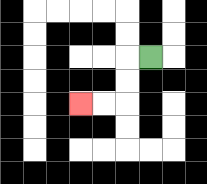{'start': '[6, 2]', 'end': '[3, 4]', 'path_directions': 'L,D,D,L,L', 'path_coordinates': '[[6, 2], [5, 2], [5, 3], [5, 4], [4, 4], [3, 4]]'}